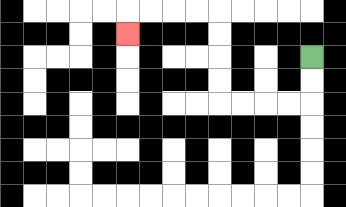{'start': '[13, 2]', 'end': '[5, 1]', 'path_directions': 'D,D,L,L,L,L,U,U,U,U,L,L,L,L,D', 'path_coordinates': '[[13, 2], [13, 3], [13, 4], [12, 4], [11, 4], [10, 4], [9, 4], [9, 3], [9, 2], [9, 1], [9, 0], [8, 0], [7, 0], [6, 0], [5, 0], [5, 1]]'}